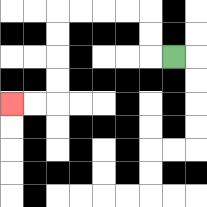{'start': '[7, 2]', 'end': '[0, 4]', 'path_directions': 'L,U,U,L,L,L,L,D,D,D,D,L,L', 'path_coordinates': '[[7, 2], [6, 2], [6, 1], [6, 0], [5, 0], [4, 0], [3, 0], [2, 0], [2, 1], [2, 2], [2, 3], [2, 4], [1, 4], [0, 4]]'}